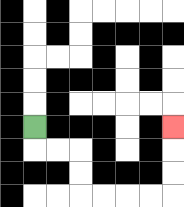{'start': '[1, 5]', 'end': '[7, 5]', 'path_directions': 'D,R,R,D,D,R,R,R,R,U,U,U', 'path_coordinates': '[[1, 5], [1, 6], [2, 6], [3, 6], [3, 7], [3, 8], [4, 8], [5, 8], [6, 8], [7, 8], [7, 7], [7, 6], [7, 5]]'}